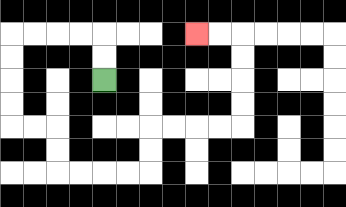{'start': '[4, 3]', 'end': '[8, 1]', 'path_directions': 'U,U,L,L,L,L,D,D,D,D,R,R,D,D,R,R,R,R,U,U,R,R,R,R,U,U,U,U,L,L', 'path_coordinates': '[[4, 3], [4, 2], [4, 1], [3, 1], [2, 1], [1, 1], [0, 1], [0, 2], [0, 3], [0, 4], [0, 5], [1, 5], [2, 5], [2, 6], [2, 7], [3, 7], [4, 7], [5, 7], [6, 7], [6, 6], [6, 5], [7, 5], [8, 5], [9, 5], [10, 5], [10, 4], [10, 3], [10, 2], [10, 1], [9, 1], [8, 1]]'}